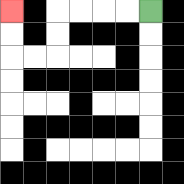{'start': '[6, 0]', 'end': '[0, 0]', 'path_directions': 'L,L,L,L,D,D,L,L,U,U', 'path_coordinates': '[[6, 0], [5, 0], [4, 0], [3, 0], [2, 0], [2, 1], [2, 2], [1, 2], [0, 2], [0, 1], [0, 0]]'}